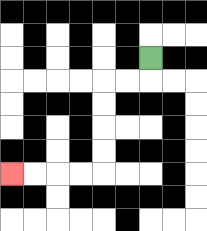{'start': '[6, 2]', 'end': '[0, 7]', 'path_directions': 'D,L,L,D,D,D,D,L,L,L,L', 'path_coordinates': '[[6, 2], [6, 3], [5, 3], [4, 3], [4, 4], [4, 5], [4, 6], [4, 7], [3, 7], [2, 7], [1, 7], [0, 7]]'}